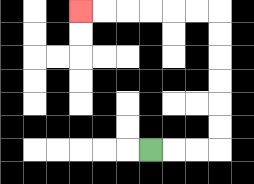{'start': '[6, 6]', 'end': '[3, 0]', 'path_directions': 'R,R,R,U,U,U,U,U,U,L,L,L,L,L,L', 'path_coordinates': '[[6, 6], [7, 6], [8, 6], [9, 6], [9, 5], [9, 4], [9, 3], [9, 2], [9, 1], [9, 0], [8, 0], [7, 0], [6, 0], [5, 0], [4, 0], [3, 0]]'}